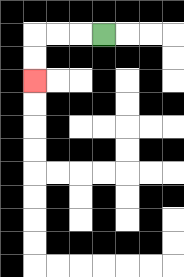{'start': '[4, 1]', 'end': '[1, 3]', 'path_directions': 'L,L,L,D,D', 'path_coordinates': '[[4, 1], [3, 1], [2, 1], [1, 1], [1, 2], [1, 3]]'}